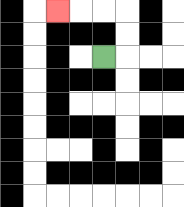{'start': '[4, 2]', 'end': '[2, 0]', 'path_directions': 'R,U,U,L,L,L', 'path_coordinates': '[[4, 2], [5, 2], [5, 1], [5, 0], [4, 0], [3, 0], [2, 0]]'}